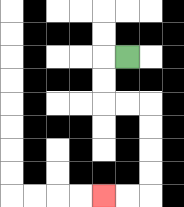{'start': '[5, 2]', 'end': '[4, 8]', 'path_directions': 'L,D,D,R,R,D,D,D,D,L,L', 'path_coordinates': '[[5, 2], [4, 2], [4, 3], [4, 4], [5, 4], [6, 4], [6, 5], [6, 6], [6, 7], [6, 8], [5, 8], [4, 8]]'}